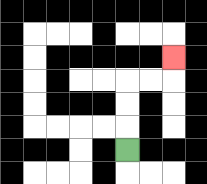{'start': '[5, 6]', 'end': '[7, 2]', 'path_directions': 'U,U,U,R,R,U', 'path_coordinates': '[[5, 6], [5, 5], [5, 4], [5, 3], [6, 3], [7, 3], [7, 2]]'}